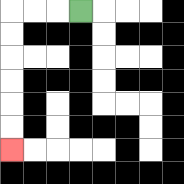{'start': '[3, 0]', 'end': '[0, 6]', 'path_directions': 'L,L,L,D,D,D,D,D,D', 'path_coordinates': '[[3, 0], [2, 0], [1, 0], [0, 0], [0, 1], [0, 2], [0, 3], [0, 4], [0, 5], [0, 6]]'}